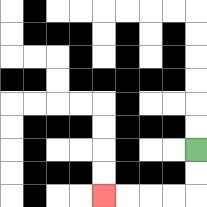{'start': '[8, 6]', 'end': '[4, 8]', 'path_directions': 'D,D,L,L,L,L', 'path_coordinates': '[[8, 6], [8, 7], [8, 8], [7, 8], [6, 8], [5, 8], [4, 8]]'}